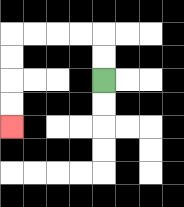{'start': '[4, 3]', 'end': '[0, 5]', 'path_directions': 'U,U,L,L,L,L,D,D,D,D', 'path_coordinates': '[[4, 3], [4, 2], [4, 1], [3, 1], [2, 1], [1, 1], [0, 1], [0, 2], [0, 3], [0, 4], [0, 5]]'}